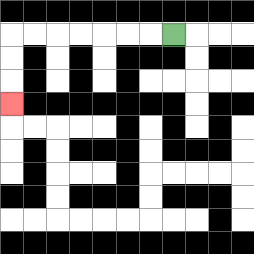{'start': '[7, 1]', 'end': '[0, 4]', 'path_directions': 'L,L,L,L,L,L,L,D,D,D', 'path_coordinates': '[[7, 1], [6, 1], [5, 1], [4, 1], [3, 1], [2, 1], [1, 1], [0, 1], [0, 2], [0, 3], [0, 4]]'}